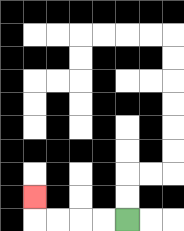{'start': '[5, 9]', 'end': '[1, 8]', 'path_directions': 'L,L,L,L,U', 'path_coordinates': '[[5, 9], [4, 9], [3, 9], [2, 9], [1, 9], [1, 8]]'}